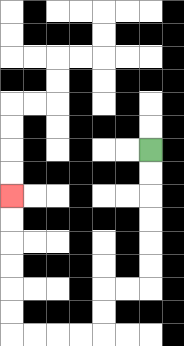{'start': '[6, 6]', 'end': '[0, 8]', 'path_directions': 'D,D,D,D,D,D,L,L,D,D,L,L,L,L,U,U,U,U,U,U', 'path_coordinates': '[[6, 6], [6, 7], [6, 8], [6, 9], [6, 10], [6, 11], [6, 12], [5, 12], [4, 12], [4, 13], [4, 14], [3, 14], [2, 14], [1, 14], [0, 14], [0, 13], [0, 12], [0, 11], [0, 10], [0, 9], [0, 8]]'}